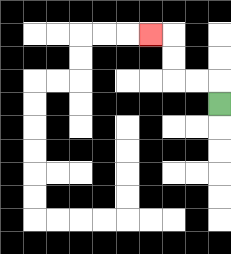{'start': '[9, 4]', 'end': '[6, 1]', 'path_directions': 'U,L,L,U,U,L', 'path_coordinates': '[[9, 4], [9, 3], [8, 3], [7, 3], [7, 2], [7, 1], [6, 1]]'}